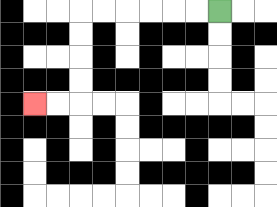{'start': '[9, 0]', 'end': '[1, 4]', 'path_directions': 'L,L,L,L,L,L,D,D,D,D,L,L', 'path_coordinates': '[[9, 0], [8, 0], [7, 0], [6, 0], [5, 0], [4, 0], [3, 0], [3, 1], [3, 2], [3, 3], [3, 4], [2, 4], [1, 4]]'}